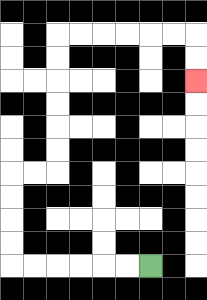{'start': '[6, 11]', 'end': '[8, 3]', 'path_directions': 'L,L,L,L,L,L,U,U,U,U,R,R,U,U,U,U,U,U,R,R,R,R,R,R,D,D', 'path_coordinates': '[[6, 11], [5, 11], [4, 11], [3, 11], [2, 11], [1, 11], [0, 11], [0, 10], [0, 9], [0, 8], [0, 7], [1, 7], [2, 7], [2, 6], [2, 5], [2, 4], [2, 3], [2, 2], [2, 1], [3, 1], [4, 1], [5, 1], [6, 1], [7, 1], [8, 1], [8, 2], [8, 3]]'}